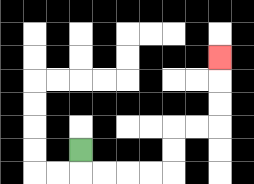{'start': '[3, 6]', 'end': '[9, 2]', 'path_directions': 'D,R,R,R,R,U,U,R,R,U,U,U', 'path_coordinates': '[[3, 6], [3, 7], [4, 7], [5, 7], [6, 7], [7, 7], [7, 6], [7, 5], [8, 5], [9, 5], [9, 4], [9, 3], [9, 2]]'}